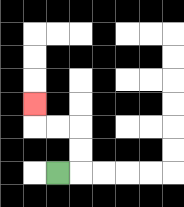{'start': '[2, 7]', 'end': '[1, 4]', 'path_directions': 'R,U,U,L,L,U', 'path_coordinates': '[[2, 7], [3, 7], [3, 6], [3, 5], [2, 5], [1, 5], [1, 4]]'}